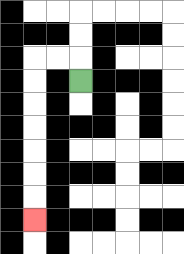{'start': '[3, 3]', 'end': '[1, 9]', 'path_directions': 'U,L,L,D,D,D,D,D,D,D', 'path_coordinates': '[[3, 3], [3, 2], [2, 2], [1, 2], [1, 3], [1, 4], [1, 5], [1, 6], [1, 7], [1, 8], [1, 9]]'}